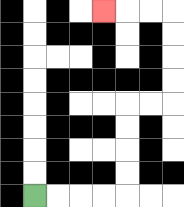{'start': '[1, 8]', 'end': '[4, 0]', 'path_directions': 'R,R,R,R,U,U,U,U,R,R,U,U,U,U,L,L,L', 'path_coordinates': '[[1, 8], [2, 8], [3, 8], [4, 8], [5, 8], [5, 7], [5, 6], [5, 5], [5, 4], [6, 4], [7, 4], [7, 3], [7, 2], [7, 1], [7, 0], [6, 0], [5, 0], [4, 0]]'}